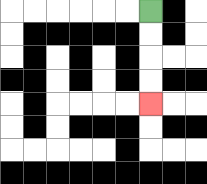{'start': '[6, 0]', 'end': '[6, 4]', 'path_directions': 'D,D,D,D', 'path_coordinates': '[[6, 0], [6, 1], [6, 2], [6, 3], [6, 4]]'}